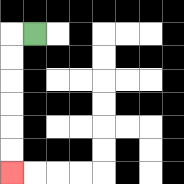{'start': '[1, 1]', 'end': '[0, 7]', 'path_directions': 'L,D,D,D,D,D,D', 'path_coordinates': '[[1, 1], [0, 1], [0, 2], [0, 3], [0, 4], [0, 5], [0, 6], [0, 7]]'}